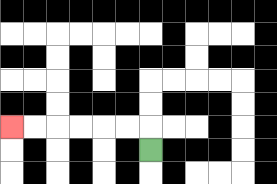{'start': '[6, 6]', 'end': '[0, 5]', 'path_directions': 'U,L,L,L,L,L,L', 'path_coordinates': '[[6, 6], [6, 5], [5, 5], [4, 5], [3, 5], [2, 5], [1, 5], [0, 5]]'}